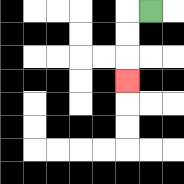{'start': '[6, 0]', 'end': '[5, 3]', 'path_directions': 'L,D,D,D', 'path_coordinates': '[[6, 0], [5, 0], [5, 1], [5, 2], [5, 3]]'}